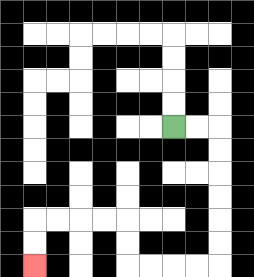{'start': '[7, 5]', 'end': '[1, 11]', 'path_directions': 'R,R,D,D,D,D,D,D,L,L,L,L,U,U,L,L,L,L,D,D', 'path_coordinates': '[[7, 5], [8, 5], [9, 5], [9, 6], [9, 7], [9, 8], [9, 9], [9, 10], [9, 11], [8, 11], [7, 11], [6, 11], [5, 11], [5, 10], [5, 9], [4, 9], [3, 9], [2, 9], [1, 9], [1, 10], [1, 11]]'}